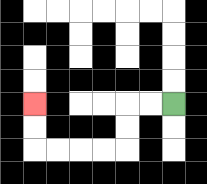{'start': '[7, 4]', 'end': '[1, 4]', 'path_directions': 'L,L,D,D,L,L,L,L,U,U', 'path_coordinates': '[[7, 4], [6, 4], [5, 4], [5, 5], [5, 6], [4, 6], [3, 6], [2, 6], [1, 6], [1, 5], [1, 4]]'}